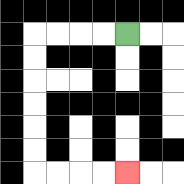{'start': '[5, 1]', 'end': '[5, 7]', 'path_directions': 'L,L,L,L,D,D,D,D,D,D,R,R,R,R', 'path_coordinates': '[[5, 1], [4, 1], [3, 1], [2, 1], [1, 1], [1, 2], [1, 3], [1, 4], [1, 5], [1, 6], [1, 7], [2, 7], [3, 7], [4, 7], [5, 7]]'}